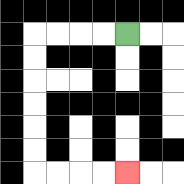{'start': '[5, 1]', 'end': '[5, 7]', 'path_directions': 'L,L,L,L,D,D,D,D,D,D,R,R,R,R', 'path_coordinates': '[[5, 1], [4, 1], [3, 1], [2, 1], [1, 1], [1, 2], [1, 3], [1, 4], [1, 5], [1, 6], [1, 7], [2, 7], [3, 7], [4, 7], [5, 7]]'}